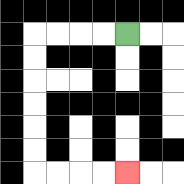{'start': '[5, 1]', 'end': '[5, 7]', 'path_directions': 'L,L,L,L,D,D,D,D,D,D,R,R,R,R', 'path_coordinates': '[[5, 1], [4, 1], [3, 1], [2, 1], [1, 1], [1, 2], [1, 3], [1, 4], [1, 5], [1, 6], [1, 7], [2, 7], [3, 7], [4, 7], [5, 7]]'}